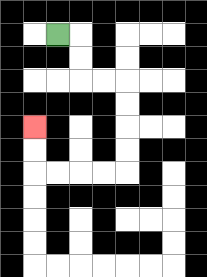{'start': '[2, 1]', 'end': '[1, 5]', 'path_directions': 'R,D,D,R,R,D,D,D,D,L,L,L,L,U,U', 'path_coordinates': '[[2, 1], [3, 1], [3, 2], [3, 3], [4, 3], [5, 3], [5, 4], [5, 5], [5, 6], [5, 7], [4, 7], [3, 7], [2, 7], [1, 7], [1, 6], [1, 5]]'}